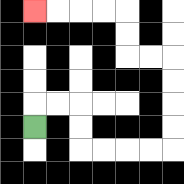{'start': '[1, 5]', 'end': '[1, 0]', 'path_directions': 'U,R,R,D,D,R,R,R,R,U,U,U,U,L,L,U,U,L,L,L,L', 'path_coordinates': '[[1, 5], [1, 4], [2, 4], [3, 4], [3, 5], [3, 6], [4, 6], [5, 6], [6, 6], [7, 6], [7, 5], [7, 4], [7, 3], [7, 2], [6, 2], [5, 2], [5, 1], [5, 0], [4, 0], [3, 0], [2, 0], [1, 0]]'}